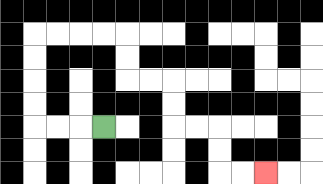{'start': '[4, 5]', 'end': '[11, 7]', 'path_directions': 'L,L,L,U,U,U,U,R,R,R,R,D,D,R,R,D,D,R,R,D,D,R,R', 'path_coordinates': '[[4, 5], [3, 5], [2, 5], [1, 5], [1, 4], [1, 3], [1, 2], [1, 1], [2, 1], [3, 1], [4, 1], [5, 1], [5, 2], [5, 3], [6, 3], [7, 3], [7, 4], [7, 5], [8, 5], [9, 5], [9, 6], [9, 7], [10, 7], [11, 7]]'}